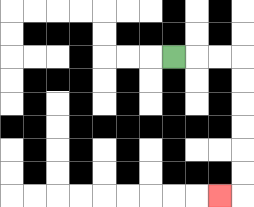{'start': '[7, 2]', 'end': '[9, 8]', 'path_directions': 'R,R,R,D,D,D,D,D,D,L', 'path_coordinates': '[[7, 2], [8, 2], [9, 2], [10, 2], [10, 3], [10, 4], [10, 5], [10, 6], [10, 7], [10, 8], [9, 8]]'}